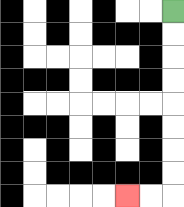{'start': '[7, 0]', 'end': '[5, 8]', 'path_directions': 'D,D,D,D,D,D,D,D,L,L', 'path_coordinates': '[[7, 0], [7, 1], [7, 2], [7, 3], [7, 4], [7, 5], [7, 6], [7, 7], [7, 8], [6, 8], [5, 8]]'}